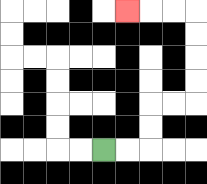{'start': '[4, 6]', 'end': '[5, 0]', 'path_directions': 'R,R,U,U,R,R,U,U,U,U,L,L,L', 'path_coordinates': '[[4, 6], [5, 6], [6, 6], [6, 5], [6, 4], [7, 4], [8, 4], [8, 3], [8, 2], [8, 1], [8, 0], [7, 0], [6, 0], [5, 0]]'}